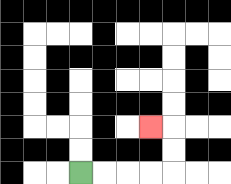{'start': '[3, 7]', 'end': '[6, 5]', 'path_directions': 'R,R,R,R,U,U,L', 'path_coordinates': '[[3, 7], [4, 7], [5, 7], [6, 7], [7, 7], [7, 6], [7, 5], [6, 5]]'}